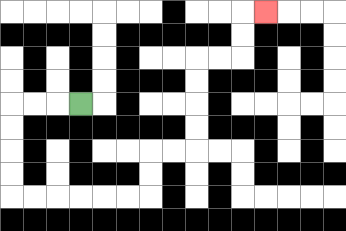{'start': '[3, 4]', 'end': '[11, 0]', 'path_directions': 'L,L,L,D,D,D,D,R,R,R,R,R,R,U,U,R,R,U,U,U,U,R,R,U,U,R', 'path_coordinates': '[[3, 4], [2, 4], [1, 4], [0, 4], [0, 5], [0, 6], [0, 7], [0, 8], [1, 8], [2, 8], [3, 8], [4, 8], [5, 8], [6, 8], [6, 7], [6, 6], [7, 6], [8, 6], [8, 5], [8, 4], [8, 3], [8, 2], [9, 2], [10, 2], [10, 1], [10, 0], [11, 0]]'}